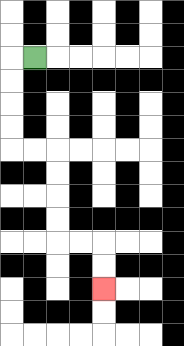{'start': '[1, 2]', 'end': '[4, 12]', 'path_directions': 'L,D,D,D,D,R,R,D,D,D,D,R,R,D,D', 'path_coordinates': '[[1, 2], [0, 2], [0, 3], [0, 4], [0, 5], [0, 6], [1, 6], [2, 6], [2, 7], [2, 8], [2, 9], [2, 10], [3, 10], [4, 10], [4, 11], [4, 12]]'}